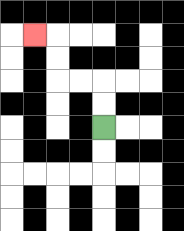{'start': '[4, 5]', 'end': '[1, 1]', 'path_directions': 'U,U,L,L,U,U,L', 'path_coordinates': '[[4, 5], [4, 4], [4, 3], [3, 3], [2, 3], [2, 2], [2, 1], [1, 1]]'}